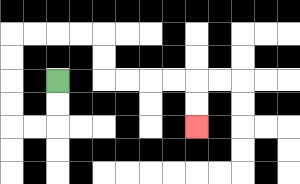{'start': '[2, 3]', 'end': '[8, 5]', 'path_directions': 'D,D,L,L,U,U,U,U,R,R,R,R,D,D,R,R,R,R,D,D', 'path_coordinates': '[[2, 3], [2, 4], [2, 5], [1, 5], [0, 5], [0, 4], [0, 3], [0, 2], [0, 1], [1, 1], [2, 1], [3, 1], [4, 1], [4, 2], [4, 3], [5, 3], [6, 3], [7, 3], [8, 3], [8, 4], [8, 5]]'}